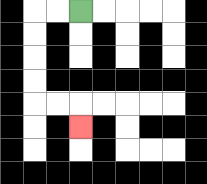{'start': '[3, 0]', 'end': '[3, 5]', 'path_directions': 'L,L,D,D,D,D,R,R,D', 'path_coordinates': '[[3, 0], [2, 0], [1, 0], [1, 1], [1, 2], [1, 3], [1, 4], [2, 4], [3, 4], [3, 5]]'}